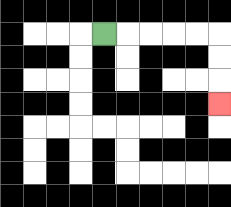{'start': '[4, 1]', 'end': '[9, 4]', 'path_directions': 'R,R,R,R,R,D,D,D', 'path_coordinates': '[[4, 1], [5, 1], [6, 1], [7, 1], [8, 1], [9, 1], [9, 2], [9, 3], [9, 4]]'}